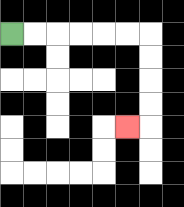{'start': '[0, 1]', 'end': '[5, 5]', 'path_directions': 'R,R,R,R,R,R,D,D,D,D,L', 'path_coordinates': '[[0, 1], [1, 1], [2, 1], [3, 1], [4, 1], [5, 1], [6, 1], [6, 2], [6, 3], [6, 4], [6, 5], [5, 5]]'}